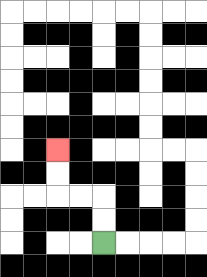{'start': '[4, 10]', 'end': '[2, 6]', 'path_directions': 'U,U,L,L,U,U', 'path_coordinates': '[[4, 10], [4, 9], [4, 8], [3, 8], [2, 8], [2, 7], [2, 6]]'}